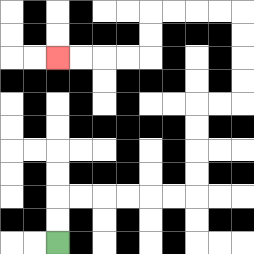{'start': '[2, 10]', 'end': '[2, 2]', 'path_directions': 'U,U,R,R,R,R,R,R,U,U,U,U,R,R,U,U,U,U,L,L,L,L,D,D,L,L,L,L', 'path_coordinates': '[[2, 10], [2, 9], [2, 8], [3, 8], [4, 8], [5, 8], [6, 8], [7, 8], [8, 8], [8, 7], [8, 6], [8, 5], [8, 4], [9, 4], [10, 4], [10, 3], [10, 2], [10, 1], [10, 0], [9, 0], [8, 0], [7, 0], [6, 0], [6, 1], [6, 2], [5, 2], [4, 2], [3, 2], [2, 2]]'}